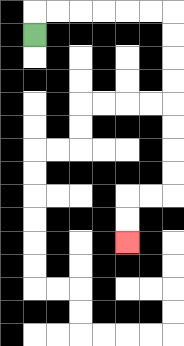{'start': '[1, 1]', 'end': '[5, 10]', 'path_directions': 'U,R,R,R,R,R,R,D,D,D,D,D,D,D,D,L,L,D,D', 'path_coordinates': '[[1, 1], [1, 0], [2, 0], [3, 0], [4, 0], [5, 0], [6, 0], [7, 0], [7, 1], [7, 2], [7, 3], [7, 4], [7, 5], [7, 6], [7, 7], [7, 8], [6, 8], [5, 8], [5, 9], [5, 10]]'}